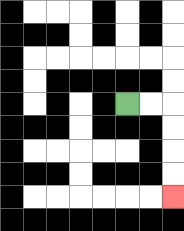{'start': '[5, 4]', 'end': '[7, 8]', 'path_directions': 'R,R,D,D,D,D', 'path_coordinates': '[[5, 4], [6, 4], [7, 4], [7, 5], [7, 6], [7, 7], [7, 8]]'}